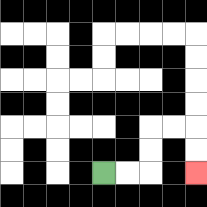{'start': '[4, 7]', 'end': '[8, 7]', 'path_directions': 'R,R,U,U,R,R,D,D', 'path_coordinates': '[[4, 7], [5, 7], [6, 7], [6, 6], [6, 5], [7, 5], [8, 5], [8, 6], [8, 7]]'}